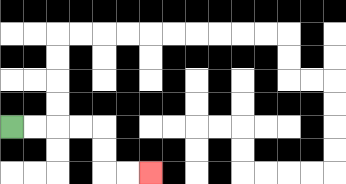{'start': '[0, 5]', 'end': '[6, 7]', 'path_directions': 'R,R,R,R,D,D,R,R', 'path_coordinates': '[[0, 5], [1, 5], [2, 5], [3, 5], [4, 5], [4, 6], [4, 7], [5, 7], [6, 7]]'}